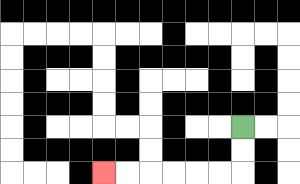{'start': '[10, 5]', 'end': '[4, 7]', 'path_directions': 'D,D,L,L,L,L,L,L', 'path_coordinates': '[[10, 5], [10, 6], [10, 7], [9, 7], [8, 7], [7, 7], [6, 7], [5, 7], [4, 7]]'}